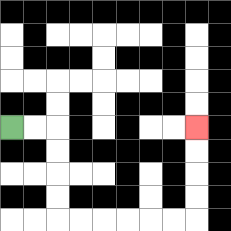{'start': '[0, 5]', 'end': '[8, 5]', 'path_directions': 'R,R,D,D,D,D,R,R,R,R,R,R,U,U,U,U', 'path_coordinates': '[[0, 5], [1, 5], [2, 5], [2, 6], [2, 7], [2, 8], [2, 9], [3, 9], [4, 9], [5, 9], [6, 9], [7, 9], [8, 9], [8, 8], [8, 7], [8, 6], [8, 5]]'}